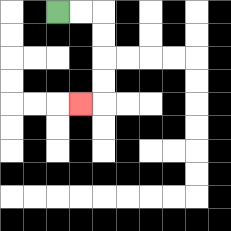{'start': '[2, 0]', 'end': '[3, 4]', 'path_directions': 'R,R,D,D,D,D,L', 'path_coordinates': '[[2, 0], [3, 0], [4, 0], [4, 1], [4, 2], [4, 3], [4, 4], [3, 4]]'}